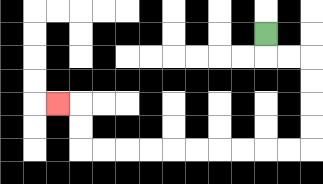{'start': '[11, 1]', 'end': '[2, 4]', 'path_directions': 'D,R,R,D,D,D,D,L,L,L,L,L,L,L,L,L,L,U,U,L', 'path_coordinates': '[[11, 1], [11, 2], [12, 2], [13, 2], [13, 3], [13, 4], [13, 5], [13, 6], [12, 6], [11, 6], [10, 6], [9, 6], [8, 6], [7, 6], [6, 6], [5, 6], [4, 6], [3, 6], [3, 5], [3, 4], [2, 4]]'}